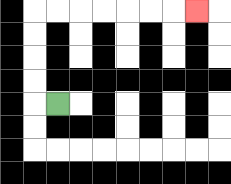{'start': '[2, 4]', 'end': '[8, 0]', 'path_directions': 'L,U,U,U,U,R,R,R,R,R,R,R', 'path_coordinates': '[[2, 4], [1, 4], [1, 3], [1, 2], [1, 1], [1, 0], [2, 0], [3, 0], [4, 0], [5, 0], [6, 0], [7, 0], [8, 0]]'}